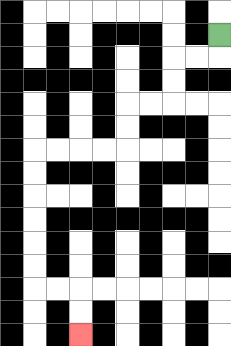{'start': '[9, 1]', 'end': '[3, 14]', 'path_directions': 'D,L,L,D,D,L,L,D,D,L,L,L,L,D,D,D,D,D,D,R,R,D,D', 'path_coordinates': '[[9, 1], [9, 2], [8, 2], [7, 2], [7, 3], [7, 4], [6, 4], [5, 4], [5, 5], [5, 6], [4, 6], [3, 6], [2, 6], [1, 6], [1, 7], [1, 8], [1, 9], [1, 10], [1, 11], [1, 12], [2, 12], [3, 12], [3, 13], [3, 14]]'}